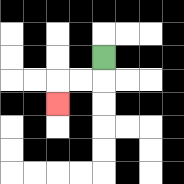{'start': '[4, 2]', 'end': '[2, 4]', 'path_directions': 'D,L,L,D', 'path_coordinates': '[[4, 2], [4, 3], [3, 3], [2, 3], [2, 4]]'}